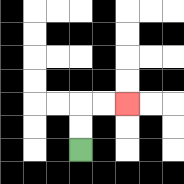{'start': '[3, 6]', 'end': '[5, 4]', 'path_directions': 'U,U,R,R', 'path_coordinates': '[[3, 6], [3, 5], [3, 4], [4, 4], [5, 4]]'}